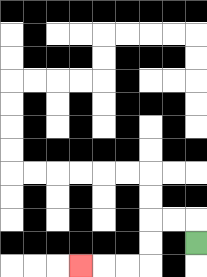{'start': '[8, 10]', 'end': '[3, 11]', 'path_directions': 'U,L,L,D,D,L,L,L', 'path_coordinates': '[[8, 10], [8, 9], [7, 9], [6, 9], [6, 10], [6, 11], [5, 11], [4, 11], [3, 11]]'}